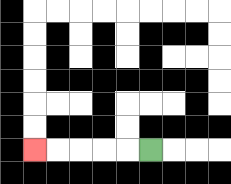{'start': '[6, 6]', 'end': '[1, 6]', 'path_directions': 'L,L,L,L,L', 'path_coordinates': '[[6, 6], [5, 6], [4, 6], [3, 6], [2, 6], [1, 6]]'}